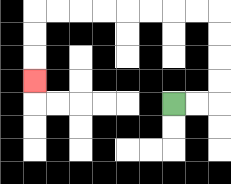{'start': '[7, 4]', 'end': '[1, 3]', 'path_directions': 'R,R,U,U,U,U,L,L,L,L,L,L,L,L,D,D,D', 'path_coordinates': '[[7, 4], [8, 4], [9, 4], [9, 3], [9, 2], [9, 1], [9, 0], [8, 0], [7, 0], [6, 0], [5, 0], [4, 0], [3, 0], [2, 0], [1, 0], [1, 1], [1, 2], [1, 3]]'}